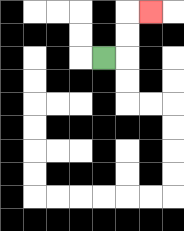{'start': '[4, 2]', 'end': '[6, 0]', 'path_directions': 'R,U,U,R', 'path_coordinates': '[[4, 2], [5, 2], [5, 1], [5, 0], [6, 0]]'}